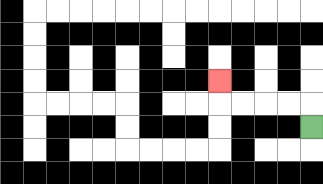{'start': '[13, 5]', 'end': '[9, 3]', 'path_directions': 'U,L,L,L,L,U', 'path_coordinates': '[[13, 5], [13, 4], [12, 4], [11, 4], [10, 4], [9, 4], [9, 3]]'}